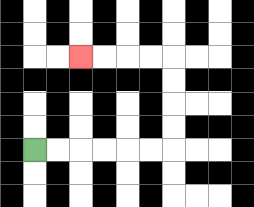{'start': '[1, 6]', 'end': '[3, 2]', 'path_directions': 'R,R,R,R,R,R,U,U,U,U,L,L,L,L', 'path_coordinates': '[[1, 6], [2, 6], [3, 6], [4, 6], [5, 6], [6, 6], [7, 6], [7, 5], [7, 4], [7, 3], [7, 2], [6, 2], [5, 2], [4, 2], [3, 2]]'}